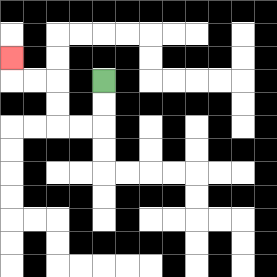{'start': '[4, 3]', 'end': '[0, 2]', 'path_directions': 'D,D,L,L,U,U,L,L,U', 'path_coordinates': '[[4, 3], [4, 4], [4, 5], [3, 5], [2, 5], [2, 4], [2, 3], [1, 3], [0, 3], [0, 2]]'}